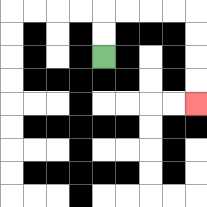{'start': '[4, 2]', 'end': '[8, 4]', 'path_directions': 'U,U,R,R,R,R,D,D,D,D', 'path_coordinates': '[[4, 2], [4, 1], [4, 0], [5, 0], [6, 0], [7, 0], [8, 0], [8, 1], [8, 2], [8, 3], [8, 4]]'}